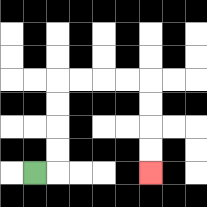{'start': '[1, 7]', 'end': '[6, 7]', 'path_directions': 'R,U,U,U,U,R,R,R,R,D,D,D,D', 'path_coordinates': '[[1, 7], [2, 7], [2, 6], [2, 5], [2, 4], [2, 3], [3, 3], [4, 3], [5, 3], [6, 3], [6, 4], [6, 5], [6, 6], [6, 7]]'}